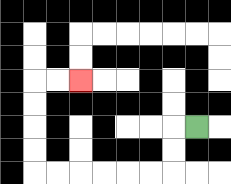{'start': '[8, 5]', 'end': '[3, 3]', 'path_directions': 'L,D,D,L,L,L,L,L,L,U,U,U,U,R,R', 'path_coordinates': '[[8, 5], [7, 5], [7, 6], [7, 7], [6, 7], [5, 7], [4, 7], [3, 7], [2, 7], [1, 7], [1, 6], [1, 5], [1, 4], [1, 3], [2, 3], [3, 3]]'}